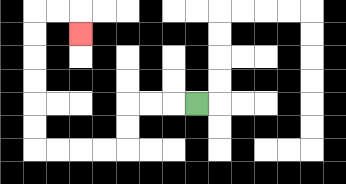{'start': '[8, 4]', 'end': '[3, 1]', 'path_directions': 'L,L,L,D,D,L,L,L,L,U,U,U,U,U,U,R,R,D', 'path_coordinates': '[[8, 4], [7, 4], [6, 4], [5, 4], [5, 5], [5, 6], [4, 6], [3, 6], [2, 6], [1, 6], [1, 5], [1, 4], [1, 3], [1, 2], [1, 1], [1, 0], [2, 0], [3, 0], [3, 1]]'}